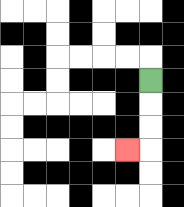{'start': '[6, 3]', 'end': '[5, 6]', 'path_directions': 'D,D,D,L', 'path_coordinates': '[[6, 3], [6, 4], [6, 5], [6, 6], [5, 6]]'}